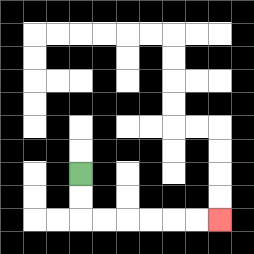{'start': '[3, 7]', 'end': '[9, 9]', 'path_directions': 'D,D,R,R,R,R,R,R', 'path_coordinates': '[[3, 7], [3, 8], [3, 9], [4, 9], [5, 9], [6, 9], [7, 9], [8, 9], [9, 9]]'}